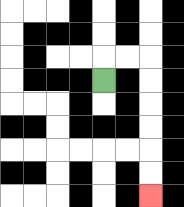{'start': '[4, 3]', 'end': '[6, 8]', 'path_directions': 'U,R,R,D,D,D,D,D,D', 'path_coordinates': '[[4, 3], [4, 2], [5, 2], [6, 2], [6, 3], [6, 4], [6, 5], [6, 6], [6, 7], [6, 8]]'}